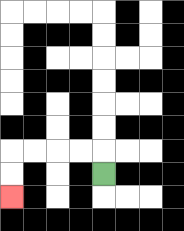{'start': '[4, 7]', 'end': '[0, 8]', 'path_directions': 'U,L,L,L,L,D,D', 'path_coordinates': '[[4, 7], [4, 6], [3, 6], [2, 6], [1, 6], [0, 6], [0, 7], [0, 8]]'}